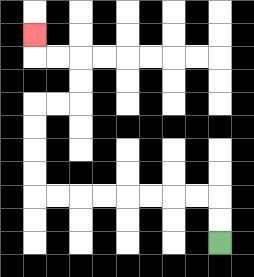{'start': '[9, 10]', 'end': '[1, 1]', 'path_directions': 'U,U,L,L,L,L,L,L,L,L,U,U,U,U,R,R,U,U,L,L,U', 'path_coordinates': '[[9, 10], [9, 9], [9, 8], [8, 8], [7, 8], [6, 8], [5, 8], [4, 8], [3, 8], [2, 8], [1, 8], [1, 7], [1, 6], [1, 5], [1, 4], [2, 4], [3, 4], [3, 3], [3, 2], [2, 2], [1, 2], [1, 1]]'}